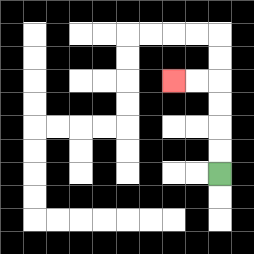{'start': '[9, 7]', 'end': '[7, 3]', 'path_directions': 'U,U,U,U,L,L', 'path_coordinates': '[[9, 7], [9, 6], [9, 5], [9, 4], [9, 3], [8, 3], [7, 3]]'}